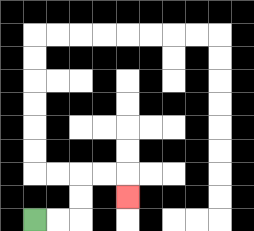{'start': '[1, 9]', 'end': '[5, 8]', 'path_directions': 'R,R,U,U,R,R,D', 'path_coordinates': '[[1, 9], [2, 9], [3, 9], [3, 8], [3, 7], [4, 7], [5, 7], [5, 8]]'}